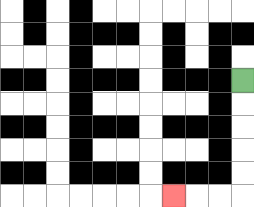{'start': '[10, 3]', 'end': '[7, 8]', 'path_directions': 'D,D,D,D,D,L,L,L', 'path_coordinates': '[[10, 3], [10, 4], [10, 5], [10, 6], [10, 7], [10, 8], [9, 8], [8, 8], [7, 8]]'}